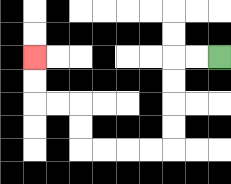{'start': '[9, 2]', 'end': '[1, 2]', 'path_directions': 'L,L,D,D,D,D,L,L,L,L,U,U,L,L,U,U', 'path_coordinates': '[[9, 2], [8, 2], [7, 2], [7, 3], [7, 4], [7, 5], [7, 6], [6, 6], [5, 6], [4, 6], [3, 6], [3, 5], [3, 4], [2, 4], [1, 4], [1, 3], [1, 2]]'}